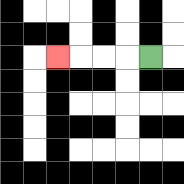{'start': '[6, 2]', 'end': '[2, 2]', 'path_directions': 'L,L,L,L', 'path_coordinates': '[[6, 2], [5, 2], [4, 2], [3, 2], [2, 2]]'}